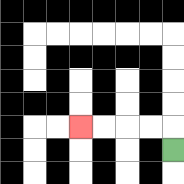{'start': '[7, 6]', 'end': '[3, 5]', 'path_directions': 'U,L,L,L,L', 'path_coordinates': '[[7, 6], [7, 5], [6, 5], [5, 5], [4, 5], [3, 5]]'}